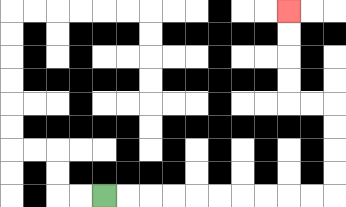{'start': '[4, 8]', 'end': '[12, 0]', 'path_directions': 'R,R,R,R,R,R,R,R,R,R,U,U,U,U,L,L,U,U,U,U', 'path_coordinates': '[[4, 8], [5, 8], [6, 8], [7, 8], [8, 8], [9, 8], [10, 8], [11, 8], [12, 8], [13, 8], [14, 8], [14, 7], [14, 6], [14, 5], [14, 4], [13, 4], [12, 4], [12, 3], [12, 2], [12, 1], [12, 0]]'}